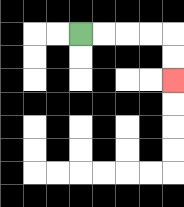{'start': '[3, 1]', 'end': '[7, 3]', 'path_directions': 'R,R,R,R,D,D', 'path_coordinates': '[[3, 1], [4, 1], [5, 1], [6, 1], [7, 1], [7, 2], [7, 3]]'}